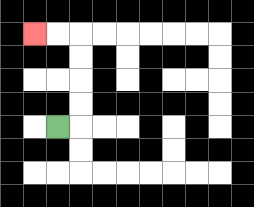{'start': '[2, 5]', 'end': '[1, 1]', 'path_directions': 'R,U,U,U,U,L,L', 'path_coordinates': '[[2, 5], [3, 5], [3, 4], [3, 3], [3, 2], [3, 1], [2, 1], [1, 1]]'}